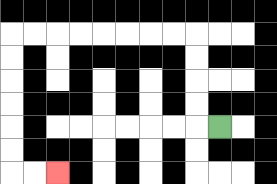{'start': '[9, 5]', 'end': '[2, 7]', 'path_directions': 'L,U,U,U,U,L,L,L,L,L,L,L,L,D,D,D,D,D,D,R,R', 'path_coordinates': '[[9, 5], [8, 5], [8, 4], [8, 3], [8, 2], [8, 1], [7, 1], [6, 1], [5, 1], [4, 1], [3, 1], [2, 1], [1, 1], [0, 1], [0, 2], [0, 3], [0, 4], [0, 5], [0, 6], [0, 7], [1, 7], [2, 7]]'}